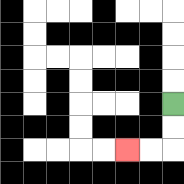{'start': '[7, 4]', 'end': '[5, 6]', 'path_directions': 'D,D,L,L', 'path_coordinates': '[[7, 4], [7, 5], [7, 6], [6, 6], [5, 6]]'}